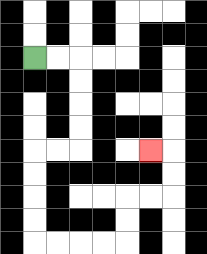{'start': '[1, 2]', 'end': '[6, 6]', 'path_directions': 'R,R,D,D,D,D,L,L,D,D,D,D,R,R,R,R,U,U,R,R,U,U,L', 'path_coordinates': '[[1, 2], [2, 2], [3, 2], [3, 3], [3, 4], [3, 5], [3, 6], [2, 6], [1, 6], [1, 7], [1, 8], [1, 9], [1, 10], [2, 10], [3, 10], [4, 10], [5, 10], [5, 9], [5, 8], [6, 8], [7, 8], [7, 7], [7, 6], [6, 6]]'}